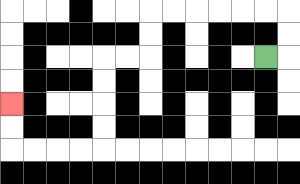{'start': '[11, 2]', 'end': '[0, 4]', 'path_directions': 'R,U,U,L,L,L,L,L,L,D,D,L,L,D,D,D,D,L,L,L,L,U,U', 'path_coordinates': '[[11, 2], [12, 2], [12, 1], [12, 0], [11, 0], [10, 0], [9, 0], [8, 0], [7, 0], [6, 0], [6, 1], [6, 2], [5, 2], [4, 2], [4, 3], [4, 4], [4, 5], [4, 6], [3, 6], [2, 6], [1, 6], [0, 6], [0, 5], [0, 4]]'}